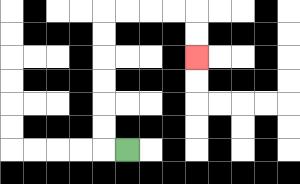{'start': '[5, 6]', 'end': '[8, 2]', 'path_directions': 'L,U,U,U,U,U,U,R,R,R,R,D,D', 'path_coordinates': '[[5, 6], [4, 6], [4, 5], [4, 4], [4, 3], [4, 2], [4, 1], [4, 0], [5, 0], [6, 0], [7, 0], [8, 0], [8, 1], [8, 2]]'}